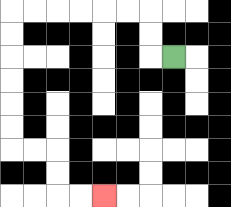{'start': '[7, 2]', 'end': '[4, 8]', 'path_directions': 'L,U,U,L,L,L,L,L,L,D,D,D,D,D,D,R,R,D,D,R,R', 'path_coordinates': '[[7, 2], [6, 2], [6, 1], [6, 0], [5, 0], [4, 0], [3, 0], [2, 0], [1, 0], [0, 0], [0, 1], [0, 2], [0, 3], [0, 4], [0, 5], [0, 6], [1, 6], [2, 6], [2, 7], [2, 8], [3, 8], [4, 8]]'}